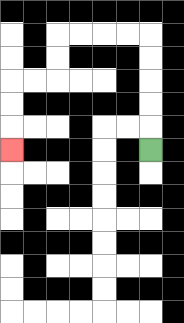{'start': '[6, 6]', 'end': '[0, 6]', 'path_directions': 'U,U,U,U,U,L,L,L,L,D,D,L,L,D,D,D', 'path_coordinates': '[[6, 6], [6, 5], [6, 4], [6, 3], [6, 2], [6, 1], [5, 1], [4, 1], [3, 1], [2, 1], [2, 2], [2, 3], [1, 3], [0, 3], [0, 4], [0, 5], [0, 6]]'}